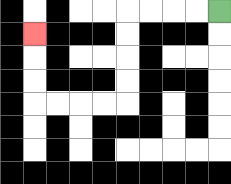{'start': '[9, 0]', 'end': '[1, 1]', 'path_directions': 'L,L,L,L,D,D,D,D,L,L,L,L,U,U,U', 'path_coordinates': '[[9, 0], [8, 0], [7, 0], [6, 0], [5, 0], [5, 1], [5, 2], [5, 3], [5, 4], [4, 4], [3, 4], [2, 4], [1, 4], [1, 3], [1, 2], [1, 1]]'}